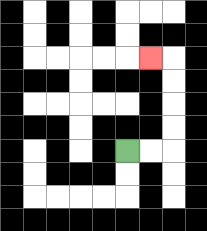{'start': '[5, 6]', 'end': '[6, 2]', 'path_directions': 'R,R,U,U,U,U,L', 'path_coordinates': '[[5, 6], [6, 6], [7, 6], [7, 5], [7, 4], [7, 3], [7, 2], [6, 2]]'}